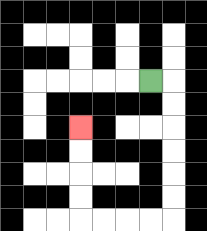{'start': '[6, 3]', 'end': '[3, 5]', 'path_directions': 'R,D,D,D,D,D,D,L,L,L,L,U,U,U,U', 'path_coordinates': '[[6, 3], [7, 3], [7, 4], [7, 5], [7, 6], [7, 7], [7, 8], [7, 9], [6, 9], [5, 9], [4, 9], [3, 9], [3, 8], [3, 7], [3, 6], [3, 5]]'}